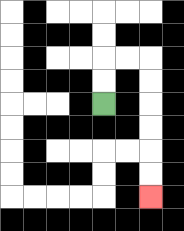{'start': '[4, 4]', 'end': '[6, 8]', 'path_directions': 'U,U,R,R,D,D,D,D,D,D', 'path_coordinates': '[[4, 4], [4, 3], [4, 2], [5, 2], [6, 2], [6, 3], [6, 4], [6, 5], [6, 6], [6, 7], [6, 8]]'}